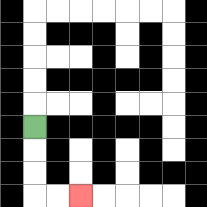{'start': '[1, 5]', 'end': '[3, 8]', 'path_directions': 'D,D,D,R,R', 'path_coordinates': '[[1, 5], [1, 6], [1, 7], [1, 8], [2, 8], [3, 8]]'}